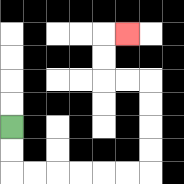{'start': '[0, 5]', 'end': '[5, 1]', 'path_directions': 'D,D,R,R,R,R,R,R,U,U,U,U,L,L,U,U,R', 'path_coordinates': '[[0, 5], [0, 6], [0, 7], [1, 7], [2, 7], [3, 7], [4, 7], [5, 7], [6, 7], [6, 6], [6, 5], [6, 4], [6, 3], [5, 3], [4, 3], [4, 2], [4, 1], [5, 1]]'}